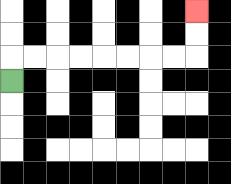{'start': '[0, 3]', 'end': '[8, 0]', 'path_directions': 'U,R,R,R,R,R,R,R,R,U,U', 'path_coordinates': '[[0, 3], [0, 2], [1, 2], [2, 2], [3, 2], [4, 2], [5, 2], [6, 2], [7, 2], [8, 2], [8, 1], [8, 0]]'}